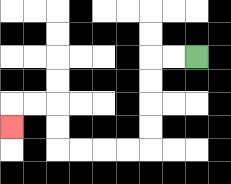{'start': '[8, 2]', 'end': '[0, 5]', 'path_directions': 'L,L,D,D,D,D,L,L,L,L,U,U,L,L,D', 'path_coordinates': '[[8, 2], [7, 2], [6, 2], [6, 3], [6, 4], [6, 5], [6, 6], [5, 6], [4, 6], [3, 6], [2, 6], [2, 5], [2, 4], [1, 4], [0, 4], [0, 5]]'}